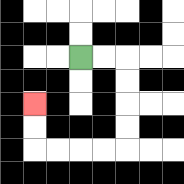{'start': '[3, 2]', 'end': '[1, 4]', 'path_directions': 'R,R,D,D,D,D,L,L,L,L,U,U', 'path_coordinates': '[[3, 2], [4, 2], [5, 2], [5, 3], [5, 4], [5, 5], [5, 6], [4, 6], [3, 6], [2, 6], [1, 6], [1, 5], [1, 4]]'}